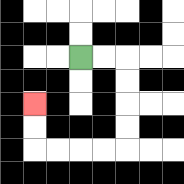{'start': '[3, 2]', 'end': '[1, 4]', 'path_directions': 'R,R,D,D,D,D,L,L,L,L,U,U', 'path_coordinates': '[[3, 2], [4, 2], [5, 2], [5, 3], [5, 4], [5, 5], [5, 6], [4, 6], [3, 6], [2, 6], [1, 6], [1, 5], [1, 4]]'}